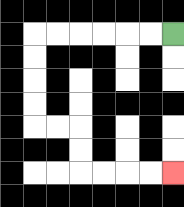{'start': '[7, 1]', 'end': '[7, 7]', 'path_directions': 'L,L,L,L,L,L,D,D,D,D,R,R,D,D,R,R,R,R', 'path_coordinates': '[[7, 1], [6, 1], [5, 1], [4, 1], [3, 1], [2, 1], [1, 1], [1, 2], [1, 3], [1, 4], [1, 5], [2, 5], [3, 5], [3, 6], [3, 7], [4, 7], [5, 7], [6, 7], [7, 7]]'}